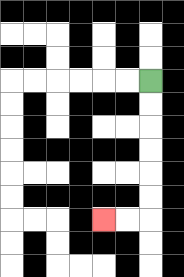{'start': '[6, 3]', 'end': '[4, 9]', 'path_directions': 'D,D,D,D,D,D,L,L', 'path_coordinates': '[[6, 3], [6, 4], [6, 5], [6, 6], [6, 7], [6, 8], [6, 9], [5, 9], [4, 9]]'}